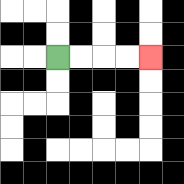{'start': '[2, 2]', 'end': '[6, 2]', 'path_directions': 'R,R,R,R', 'path_coordinates': '[[2, 2], [3, 2], [4, 2], [5, 2], [6, 2]]'}